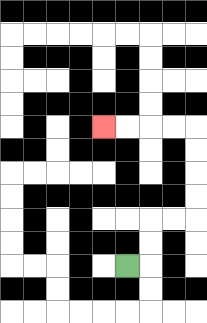{'start': '[5, 11]', 'end': '[4, 5]', 'path_directions': 'R,U,U,R,R,U,U,U,U,L,L,L,L', 'path_coordinates': '[[5, 11], [6, 11], [6, 10], [6, 9], [7, 9], [8, 9], [8, 8], [8, 7], [8, 6], [8, 5], [7, 5], [6, 5], [5, 5], [4, 5]]'}